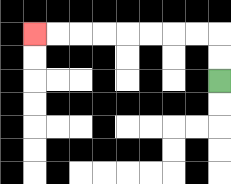{'start': '[9, 3]', 'end': '[1, 1]', 'path_directions': 'U,U,L,L,L,L,L,L,L,L', 'path_coordinates': '[[9, 3], [9, 2], [9, 1], [8, 1], [7, 1], [6, 1], [5, 1], [4, 1], [3, 1], [2, 1], [1, 1]]'}